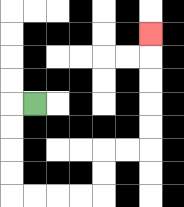{'start': '[1, 4]', 'end': '[6, 1]', 'path_directions': 'L,D,D,D,D,R,R,R,R,U,U,R,R,U,U,U,U,U', 'path_coordinates': '[[1, 4], [0, 4], [0, 5], [0, 6], [0, 7], [0, 8], [1, 8], [2, 8], [3, 8], [4, 8], [4, 7], [4, 6], [5, 6], [6, 6], [6, 5], [6, 4], [6, 3], [6, 2], [6, 1]]'}